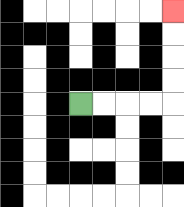{'start': '[3, 4]', 'end': '[7, 0]', 'path_directions': 'R,R,R,R,U,U,U,U', 'path_coordinates': '[[3, 4], [4, 4], [5, 4], [6, 4], [7, 4], [7, 3], [7, 2], [7, 1], [7, 0]]'}